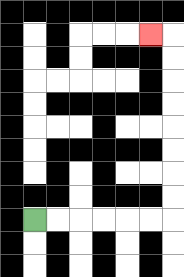{'start': '[1, 9]', 'end': '[6, 1]', 'path_directions': 'R,R,R,R,R,R,U,U,U,U,U,U,U,U,L', 'path_coordinates': '[[1, 9], [2, 9], [3, 9], [4, 9], [5, 9], [6, 9], [7, 9], [7, 8], [7, 7], [7, 6], [7, 5], [7, 4], [7, 3], [7, 2], [7, 1], [6, 1]]'}